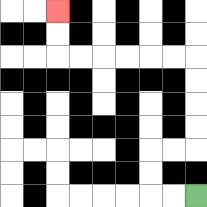{'start': '[8, 8]', 'end': '[2, 0]', 'path_directions': 'L,L,U,U,R,R,U,U,U,U,L,L,L,L,L,L,U,U', 'path_coordinates': '[[8, 8], [7, 8], [6, 8], [6, 7], [6, 6], [7, 6], [8, 6], [8, 5], [8, 4], [8, 3], [8, 2], [7, 2], [6, 2], [5, 2], [4, 2], [3, 2], [2, 2], [2, 1], [2, 0]]'}